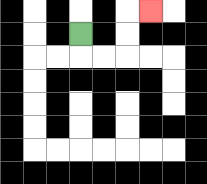{'start': '[3, 1]', 'end': '[6, 0]', 'path_directions': 'D,R,R,U,U,R', 'path_coordinates': '[[3, 1], [3, 2], [4, 2], [5, 2], [5, 1], [5, 0], [6, 0]]'}